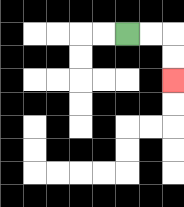{'start': '[5, 1]', 'end': '[7, 3]', 'path_directions': 'R,R,D,D', 'path_coordinates': '[[5, 1], [6, 1], [7, 1], [7, 2], [7, 3]]'}